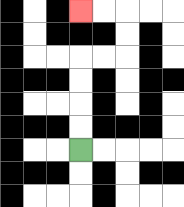{'start': '[3, 6]', 'end': '[3, 0]', 'path_directions': 'U,U,U,U,R,R,U,U,L,L', 'path_coordinates': '[[3, 6], [3, 5], [3, 4], [3, 3], [3, 2], [4, 2], [5, 2], [5, 1], [5, 0], [4, 0], [3, 0]]'}